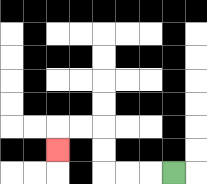{'start': '[7, 7]', 'end': '[2, 6]', 'path_directions': 'L,L,L,U,U,L,L,D', 'path_coordinates': '[[7, 7], [6, 7], [5, 7], [4, 7], [4, 6], [4, 5], [3, 5], [2, 5], [2, 6]]'}